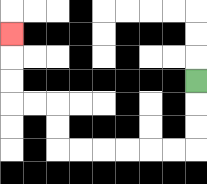{'start': '[8, 3]', 'end': '[0, 1]', 'path_directions': 'D,D,D,L,L,L,L,L,L,U,U,L,L,U,U,U', 'path_coordinates': '[[8, 3], [8, 4], [8, 5], [8, 6], [7, 6], [6, 6], [5, 6], [4, 6], [3, 6], [2, 6], [2, 5], [2, 4], [1, 4], [0, 4], [0, 3], [0, 2], [0, 1]]'}